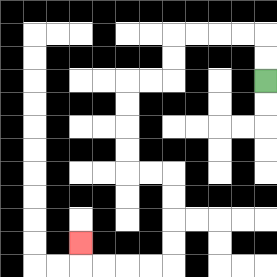{'start': '[11, 3]', 'end': '[3, 10]', 'path_directions': 'U,U,L,L,L,L,D,D,L,L,D,D,D,D,R,R,D,D,D,D,L,L,L,L,U', 'path_coordinates': '[[11, 3], [11, 2], [11, 1], [10, 1], [9, 1], [8, 1], [7, 1], [7, 2], [7, 3], [6, 3], [5, 3], [5, 4], [5, 5], [5, 6], [5, 7], [6, 7], [7, 7], [7, 8], [7, 9], [7, 10], [7, 11], [6, 11], [5, 11], [4, 11], [3, 11], [3, 10]]'}